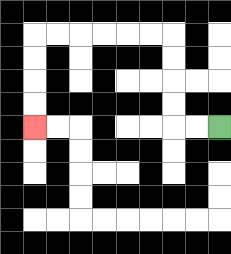{'start': '[9, 5]', 'end': '[1, 5]', 'path_directions': 'L,L,U,U,U,U,L,L,L,L,L,L,D,D,D,D', 'path_coordinates': '[[9, 5], [8, 5], [7, 5], [7, 4], [7, 3], [7, 2], [7, 1], [6, 1], [5, 1], [4, 1], [3, 1], [2, 1], [1, 1], [1, 2], [1, 3], [1, 4], [1, 5]]'}